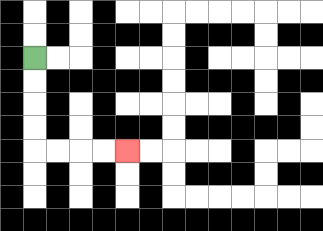{'start': '[1, 2]', 'end': '[5, 6]', 'path_directions': 'D,D,D,D,R,R,R,R', 'path_coordinates': '[[1, 2], [1, 3], [1, 4], [1, 5], [1, 6], [2, 6], [3, 6], [4, 6], [5, 6]]'}